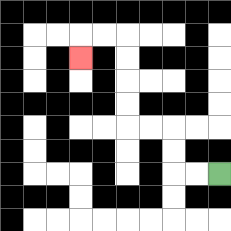{'start': '[9, 7]', 'end': '[3, 2]', 'path_directions': 'L,L,U,U,L,L,U,U,U,U,L,L,D', 'path_coordinates': '[[9, 7], [8, 7], [7, 7], [7, 6], [7, 5], [6, 5], [5, 5], [5, 4], [5, 3], [5, 2], [5, 1], [4, 1], [3, 1], [3, 2]]'}